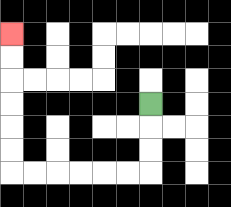{'start': '[6, 4]', 'end': '[0, 1]', 'path_directions': 'D,D,D,L,L,L,L,L,L,U,U,U,U,U,U', 'path_coordinates': '[[6, 4], [6, 5], [6, 6], [6, 7], [5, 7], [4, 7], [3, 7], [2, 7], [1, 7], [0, 7], [0, 6], [0, 5], [0, 4], [0, 3], [0, 2], [0, 1]]'}